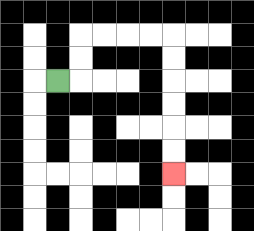{'start': '[2, 3]', 'end': '[7, 7]', 'path_directions': 'R,U,U,R,R,R,R,D,D,D,D,D,D', 'path_coordinates': '[[2, 3], [3, 3], [3, 2], [3, 1], [4, 1], [5, 1], [6, 1], [7, 1], [7, 2], [7, 3], [7, 4], [7, 5], [7, 6], [7, 7]]'}